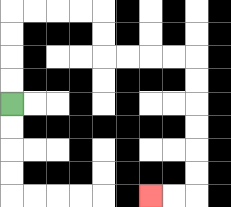{'start': '[0, 4]', 'end': '[6, 8]', 'path_directions': 'U,U,U,U,R,R,R,R,D,D,R,R,R,R,D,D,D,D,D,D,L,L', 'path_coordinates': '[[0, 4], [0, 3], [0, 2], [0, 1], [0, 0], [1, 0], [2, 0], [3, 0], [4, 0], [4, 1], [4, 2], [5, 2], [6, 2], [7, 2], [8, 2], [8, 3], [8, 4], [8, 5], [8, 6], [8, 7], [8, 8], [7, 8], [6, 8]]'}